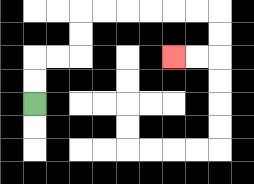{'start': '[1, 4]', 'end': '[7, 2]', 'path_directions': 'U,U,R,R,U,U,R,R,R,R,R,R,D,D,L,L', 'path_coordinates': '[[1, 4], [1, 3], [1, 2], [2, 2], [3, 2], [3, 1], [3, 0], [4, 0], [5, 0], [6, 0], [7, 0], [8, 0], [9, 0], [9, 1], [9, 2], [8, 2], [7, 2]]'}